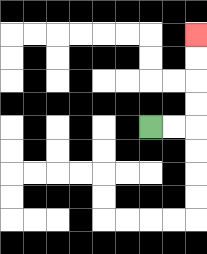{'start': '[6, 5]', 'end': '[8, 1]', 'path_directions': 'R,R,U,U,U,U', 'path_coordinates': '[[6, 5], [7, 5], [8, 5], [8, 4], [8, 3], [8, 2], [8, 1]]'}